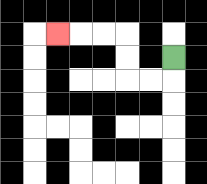{'start': '[7, 2]', 'end': '[2, 1]', 'path_directions': 'D,L,L,U,U,L,L,L', 'path_coordinates': '[[7, 2], [7, 3], [6, 3], [5, 3], [5, 2], [5, 1], [4, 1], [3, 1], [2, 1]]'}